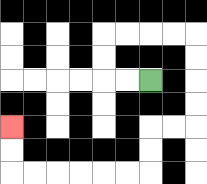{'start': '[6, 3]', 'end': '[0, 5]', 'path_directions': 'L,L,U,U,R,R,R,R,D,D,D,D,L,L,D,D,L,L,L,L,L,L,U,U', 'path_coordinates': '[[6, 3], [5, 3], [4, 3], [4, 2], [4, 1], [5, 1], [6, 1], [7, 1], [8, 1], [8, 2], [8, 3], [8, 4], [8, 5], [7, 5], [6, 5], [6, 6], [6, 7], [5, 7], [4, 7], [3, 7], [2, 7], [1, 7], [0, 7], [0, 6], [0, 5]]'}